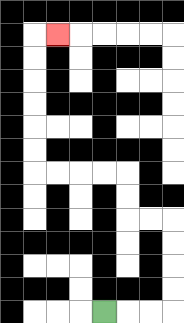{'start': '[4, 13]', 'end': '[2, 1]', 'path_directions': 'R,R,R,U,U,U,U,L,L,U,U,L,L,L,L,U,U,U,U,U,U,R', 'path_coordinates': '[[4, 13], [5, 13], [6, 13], [7, 13], [7, 12], [7, 11], [7, 10], [7, 9], [6, 9], [5, 9], [5, 8], [5, 7], [4, 7], [3, 7], [2, 7], [1, 7], [1, 6], [1, 5], [1, 4], [1, 3], [1, 2], [1, 1], [2, 1]]'}